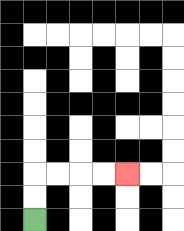{'start': '[1, 9]', 'end': '[5, 7]', 'path_directions': 'U,U,R,R,R,R', 'path_coordinates': '[[1, 9], [1, 8], [1, 7], [2, 7], [3, 7], [4, 7], [5, 7]]'}